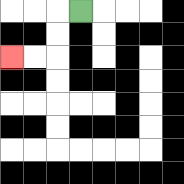{'start': '[3, 0]', 'end': '[0, 2]', 'path_directions': 'L,D,D,L,L', 'path_coordinates': '[[3, 0], [2, 0], [2, 1], [2, 2], [1, 2], [0, 2]]'}